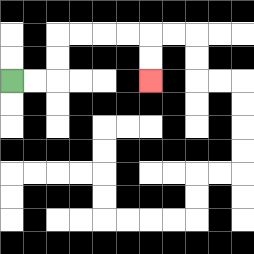{'start': '[0, 3]', 'end': '[6, 3]', 'path_directions': 'R,R,U,U,R,R,R,R,D,D', 'path_coordinates': '[[0, 3], [1, 3], [2, 3], [2, 2], [2, 1], [3, 1], [4, 1], [5, 1], [6, 1], [6, 2], [6, 3]]'}